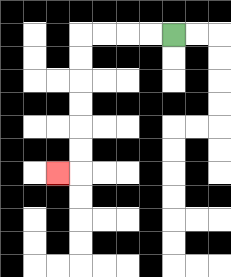{'start': '[7, 1]', 'end': '[2, 7]', 'path_directions': 'L,L,L,L,D,D,D,D,D,D,L', 'path_coordinates': '[[7, 1], [6, 1], [5, 1], [4, 1], [3, 1], [3, 2], [3, 3], [3, 4], [3, 5], [3, 6], [3, 7], [2, 7]]'}